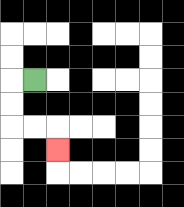{'start': '[1, 3]', 'end': '[2, 6]', 'path_directions': 'L,D,D,R,R,D', 'path_coordinates': '[[1, 3], [0, 3], [0, 4], [0, 5], [1, 5], [2, 5], [2, 6]]'}